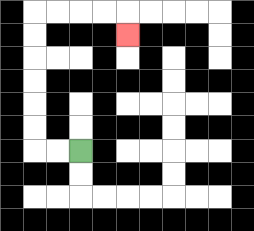{'start': '[3, 6]', 'end': '[5, 1]', 'path_directions': 'L,L,U,U,U,U,U,U,R,R,R,R,D', 'path_coordinates': '[[3, 6], [2, 6], [1, 6], [1, 5], [1, 4], [1, 3], [1, 2], [1, 1], [1, 0], [2, 0], [3, 0], [4, 0], [5, 0], [5, 1]]'}